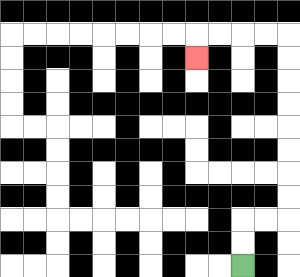{'start': '[10, 11]', 'end': '[8, 2]', 'path_directions': 'U,U,R,R,U,U,U,U,U,U,U,U,L,L,L,L,D', 'path_coordinates': '[[10, 11], [10, 10], [10, 9], [11, 9], [12, 9], [12, 8], [12, 7], [12, 6], [12, 5], [12, 4], [12, 3], [12, 2], [12, 1], [11, 1], [10, 1], [9, 1], [8, 1], [8, 2]]'}